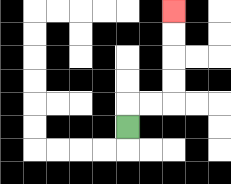{'start': '[5, 5]', 'end': '[7, 0]', 'path_directions': 'U,R,R,U,U,U,U', 'path_coordinates': '[[5, 5], [5, 4], [6, 4], [7, 4], [7, 3], [7, 2], [7, 1], [7, 0]]'}